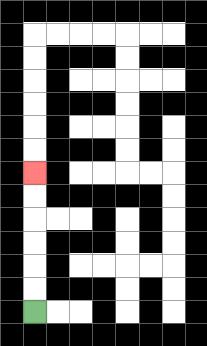{'start': '[1, 13]', 'end': '[1, 7]', 'path_directions': 'U,U,U,U,U,U', 'path_coordinates': '[[1, 13], [1, 12], [1, 11], [1, 10], [1, 9], [1, 8], [1, 7]]'}